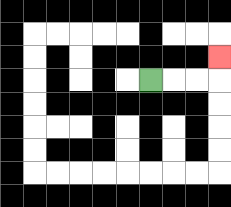{'start': '[6, 3]', 'end': '[9, 2]', 'path_directions': 'R,R,R,U', 'path_coordinates': '[[6, 3], [7, 3], [8, 3], [9, 3], [9, 2]]'}